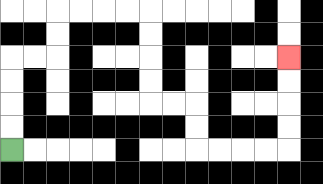{'start': '[0, 6]', 'end': '[12, 2]', 'path_directions': 'U,U,U,U,R,R,U,U,R,R,R,R,D,D,D,D,R,R,D,D,R,R,R,R,U,U,U,U', 'path_coordinates': '[[0, 6], [0, 5], [0, 4], [0, 3], [0, 2], [1, 2], [2, 2], [2, 1], [2, 0], [3, 0], [4, 0], [5, 0], [6, 0], [6, 1], [6, 2], [6, 3], [6, 4], [7, 4], [8, 4], [8, 5], [8, 6], [9, 6], [10, 6], [11, 6], [12, 6], [12, 5], [12, 4], [12, 3], [12, 2]]'}